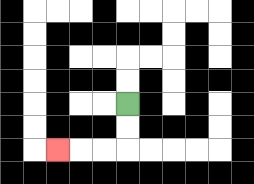{'start': '[5, 4]', 'end': '[2, 6]', 'path_directions': 'D,D,L,L,L', 'path_coordinates': '[[5, 4], [5, 5], [5, 6], [4, 6], [3, 6], [2, 6]]'}